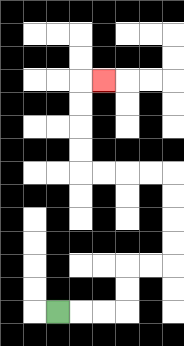{'start': '[2, 13]', 'end': '[4, 3]', 'path_directions': 'R,R,R,U,U,R,R,U,U,U,U,L,L,L,L,U,U,U,U,R', 'path_coordinates': '[[2, 13], [3, 13], [4, 13], [5, 13], [5, 12], [5, 11], [6, 11], [7, 11], [7, 10], [7, 9], [7, 8], [7, 7], [6, 7], [5, 7], [4, 7], [3, 7], [3, 6], [3, 5], [3, 4], [3, 3], [4, 3]]'}